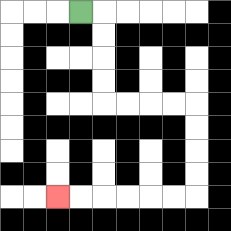{'start': '[3, 0]', 'end': '[2, 8]', 'path_directions': 'R,D,D,D,D,R,R,R,R,D,D,D,D,L,L,L,L,L,L', 'path_coordinates': '[[3, 0], [4, 0], [4, 1], [4, 2], [4, 3], [4, 4], [5, 4], [6, 4], [7, 4], [8, 4], [8, 5], [8, 6], [8, 7], [8, 8], [7, 8], [6, 8], [5, 8], [4, 8], [3, 8], [2, 8]]'}